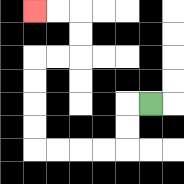{'start': '[6, 4]', 'end': '[1, 0]', 'path_directions': 'L,D,D,L,L,L,L,U,U,U,U,R,R,U,U,L,L', 'path_coordinates': '[[6, 4], [5, 4], [5, 5], [5, 6], [4, 6], [3, 6], [2, 6], [1, 6], [1, 5], [1, 4], [1, 3], [1, 2], [2, 2], [3, 2], [3, 1], [3, 0], [2, 0], [1, 0]]'}